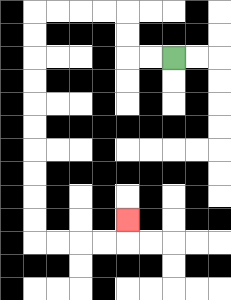{'start': '[7, 2]', 'end': '[5, 9]', 'path_directions': 'L,L,U,U,L,L,L,L,D,D,D,D,D,D,D,D,D,D,R,R,R,R,U', 'path_coordinates': '[[7, 2], [6, 2], [5, 2], [5, 1], [5, 0], [4, 0], [3, 0], [2, 0], [1, 0], [1, 1], [1, 2], [1, 3], [1, 4], [1, 5], [1, 6], [1, 7], [1, 8], [1, 9], [1, 10], [2, 10], [3, 10], [4, 10], [5, 10], [5, 9]]'}